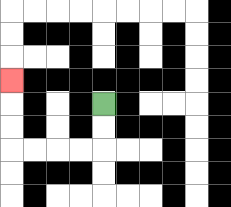{'start': '[4, 4]', 'end': '[0, 3]', 'path_directions': 'D,D,L,L,L,L,U,U,U', 'path_coordinates': '[[4, 4], [4, 5], [4, 6], [3, 6], [2, 6], [1, 6], [0, 6], [0, 5], [0, 4], [0, 3]]'}